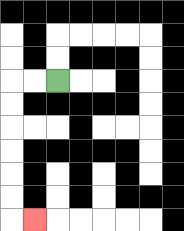{'start': '[2, 3]', 'end': '[1, 9]', 'path_directions': 'L,L,D,D,D,D,D,D,R', 'path_coordinates': '[[2, 3], [1, 3], [0, 3], [0, 4], [0, 5], [0, 6], [0, 7], [0, 8], [0, 9], [1, 9]]'}